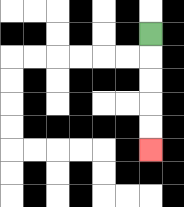{'start': '[6, 1]', 'end': '[6, 6]', 'path_directions': 'D,D,D,D,D', 'path_coordinates': '[[6, 1], [6, 2], [6, 3], [6, 4], [6, 5], [6, 6]]'}